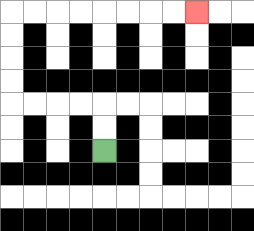{'start': '[4, 6]', 'end': '[8, 0]', 'path_directions': 'U,U,L,L,L,L,U,U,U,U,R,R,R,R,R,R,R,R', 'path_coordinates': '[[4, 6], [4, 5], [4, 4], [3, 4], [2, 4], [1, 4], [0, 4], [0, 3], [0, 2], [0, 1], [0, 0], [1, 0], [2, 0], [3, 0], [4, 0], [5, 0], [6, 0], [7, 0], [8, 0]]'}